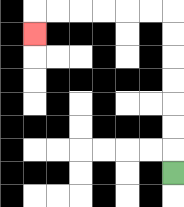{'start': '[7, 7]', 'end': '[1, 1]', 'path_directions': 'U,U,U,U,U,U,U,L,L,L,L,L,L,D', 'path_coordinates': '[[7, 7], [7, 6], [7, 5], [7, 4], [7, 3], [7, 2], [7, 1], [7, 0], [6, 0], [5, 0], [4, 0], [3, 0], [2, 0], [1, 0], [1, 1]]'}